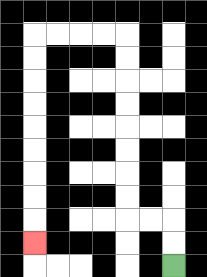{'start': '[7, 11]', 'end': '[1, 10]', 'path_directions': 'U,U,L,L,U,U,U,U,U,U,U,U,L,L,L,L,D,D,D,D,D,D,D,D,D', 'path_coordinates': '[[7, 11], [7, 10], [7, 9], [6, 9], [5, 9], [5, 8], [5, 7], [5, 6], [5, 5], [5, 4], [5, 3], [5, 2], [5, 1], [4, 1], [3, 1], [2, 1], [1, 1], [1, 2], [1, 3], [1, 4], [1, 5], [1, 6], [1, 7], [1, 8], [1, 9], [1, 10]]'}